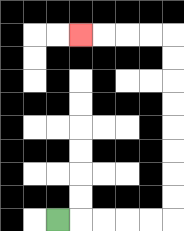{'start': '[2, 9]', 'end': '[3, 1]', 'path_directions': 'R,R,R,R,R,U,U,U,U,U,U,U,U,L,L,L,L', 'path_coordinates': '[[2, 9], [3, 9], [4, 9], [5, 9], [6, 9], [7, 9], [7, 8], [7, 7], [7, 6], [7, 5], [7, 4], [7, 3], [7, 2], [7, 1], [6, 1], [5, 1], [4, 1], [3, 1]]'}